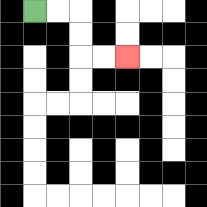{'start': '[1, 0]', 'end': '[5, 2]', 'path_directions': 'R,R,D,D,R,R', 'path_coordinates': '[[1, 0], [2, 0], [3, 0], [3, 1], [3, 2], [4, 2], [5, 2]]'}